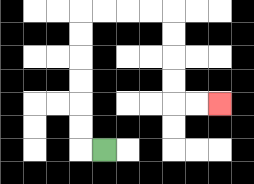{'start': '[4, 6]', 'end': '[9, 4]', 'path_directions': 'L,U,U,U,U,U,U,R,R,R,R,D,D,D,D,R,R', 'path_coordinates': '[[4, 6], [3, 6], [3, 5], [3, 4], [3, 3], [3, 2], [3, 1], [3, 0], [4, 0], [5, 0], [6, 0], [7, 0], [7, 1], [7, 2], [7, 3], [7, 4], [8, 4], [9, 4]]'}